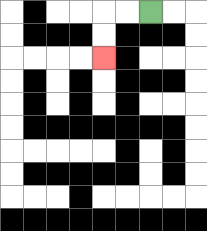{'start': '[6, 0]', 'end': '[4, 2]', 'path_directions': 'L,L,D,D', 'path_coordinates': '[[6, 0], [5, 0], [4, 0], [4, 1], [4, 2]]'}